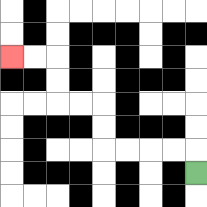{'start': '[8, 7]', 'end': '[0, 2]', 'path_directions': 'U,L,L,L,L,U,U,L,L,U,U,L,L', 'path_coordinates': '[[8, 7], [8, 6], [7, 6], [6, 6], [5, 6], [4, 6], [4, 5], [4, 4], [3, 4], [2, 4], [2, 3], [2, 2], [1, 2], [0, 2]]'}